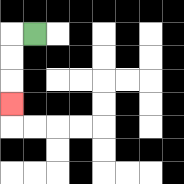{'start': '[1, 1]', 'end': '[0, 4]', 'path_directions': 'L,D,D,D', 'path_coordinates': '[[1, 1], [0, 1], [0, 2], [0, 3], [0, 4]]'}